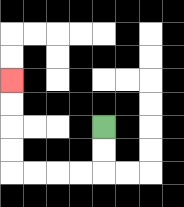{'start': '[4, 5]', 'end': '[0, 3]', 'path_directions': 'D,D,L,L,L,L,U,U,U,U', 'path_coordinates': '[[4, 5], [4, 6], [4, 7], [3, 7], [2, 7], [1, 7], [0, 7], [0, 6], [0, 5], [0, 4], [0, 3]]'}